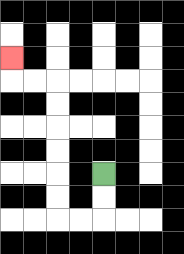{'start': '[4, 7]', 'end': '[0, 2]', 'path_directions': 'D,D,L,L,U,U,U,U,U,U,L,L,U', 'path_coordinates': '[[4, 7], [4, 8], [4, 9], [3, 9], [2, 9], [2, 8], [2, 7], [2, 6], [2, 5], [2, 4], [2, 3], [1, 3], [0, 3], [0, 2]]'}